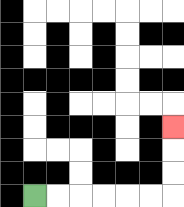{'start': '[1, 8]', 'end': '[7, 5]', 'path_directions': 'R,R,R,R,R,R,U,U,U', 'path_coordinates': '[[1, 8], [2, 8], [3, 8], [4, 8], [5, 8], [6, 8], [7, 8], [7, 7], [7, 6], [7, 5]]'}